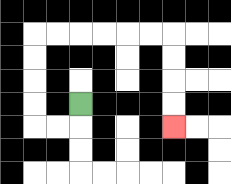{'start': '[3, 4]', 'end': '[7, 5]', 'path_directions': 'D,L,L,U,U,U,U,R,R,R,R,R,R,D,D,D,D', 'path_coordinates': '[[3, 4], [3, 5], [2, 5], [1, 5], [1, 4], [1, 3], [1, 2], [1, 1], [2, 1], [3, 1], [4, 1], [5, 1], [6, 1], [7, 1], [7, 2], [7, 3], [7, 4], [7, 5]]'}